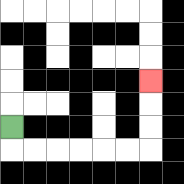{'start': '[0, 5]', 'end': '[6, 3]', 'path_directions': 'D,R,R,R,R,R,R,U,U,U', 'path_coordinates': '[[0, 5], [0, 6], [1, 6], [2, 6], [3, 6], [4, 6], [5, 6], [6, 6], [6, 5], [6, 4], [6, 3]]'}